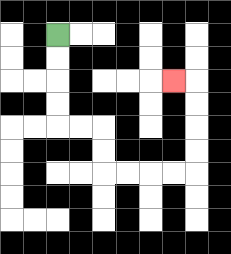{'start': '[2, 1]', 'end': '[7, 3]', 'path_directions': 'D,D,D,D,R,R,D,D,R,R,R,R,U,U,U,U,L', 'path_coordinates': '[[2, 1], [2, 2], [2, 3], [2, 4], [2, 5], [3, 5], [4, 5], [4, 6], [4, 7], [5, 7], [6, 7], [7, 7], [8, 7], [8, 6], [8, 5], [8, 4], [8, 3], [7, 3]]'}